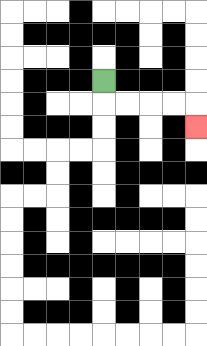{'start': '[4, 3]', 'end': '[8, 5]', 'path_directions': 'D,R,R,R,R,D', 'path_coordinates': '[[4, 3], [4, 4], [5, 4], [6, 4], [7, 4], [8, 4], [8, 5]]'}